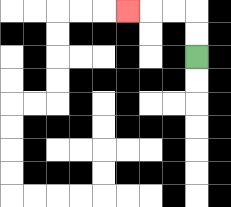{'start': '[8, 2]', 'end': '[5, 0]', 'path_directions': 'U,U,L,L,L', 'path_coordinates': '[[8, 2], [8, 1], [8, 0], [7, 0], [6, 0], [5, 0]]'}